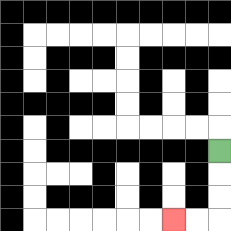{'start': '[9, 6]', 'end': '[7, 9]', 'path_directions': 'D,D,D,L,L', 'path_coordinates': '[[9, 6], [9, 7], [9, 8], [9, 9], [8, 9], [7, 9]]'}